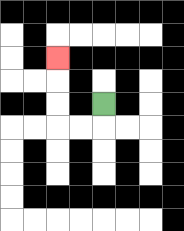{'start': '[4, 4]', 'end': '[2, 2]', 'path_directions': 'D,L,L,U,U,U', 'path_coordinates': '[[4, 4], [4, 5], [3, 5], [2, 5], [2, 4], [2, 3], [2, 2]]'}